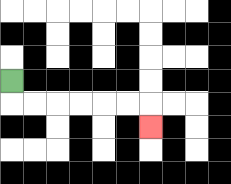{'start': '[0, 3]', 'end': '[6, 5]', 'path_directions': 'D,R,R,R,R,R,R,D', 'path_coordinates': '[[0, 3], [0, 4], [1, 4], [2, 4], [3, 4], [4, 4], [5, 4], [6, 4], [6, 5]]'}